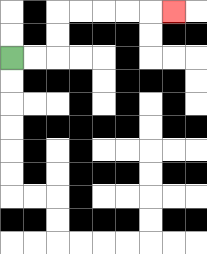{'start': '[0, 2]', 'end': '[7, 0]', 'path_directions': 'R,R,U,U,R,R,R,R,R', 'path_coordinates': '[[0, 2], [1, 2], [2, 2], [2, 1], [2, 0], [3, 0], [4, 0], [5, 0], [6, 0], [7, 0]]'}